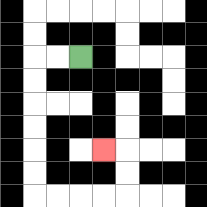{'start': '[3, 2]', 'end': '[4, 6]', 'path_directions': 'L,L,D,D,D,D,D,D,R,R,R,R,U,U,L', 'path_coordinates': '[[3, 2], [2, 2], [1, 2], [1, 3], [1, 4], [1, 5], [1, 6], [1, 7], [1, 8], [2, 8], [3, 8], [4, 8], [5, 8], [5, 7], [5, 6], [4, 6]]'}